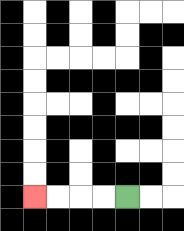{'start': '[5, 8]', 'end': '[1, 8]', 'path_directions': 'L,L,L,L', 'path_coordinates': '[[5, 8], [4, 8], [3, 8], [2, 8], [1, 8]]'}